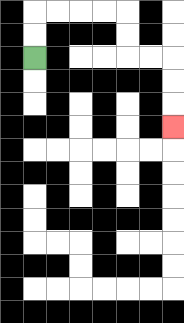{'start': '[1, 2]', 'end': '[7, 5]', 'path_directions': 'U,U,R,R,R,R,D,D,R,R,D,D,D', 'path_coordinates': '[[1, 2], [1, 1], [1, 0], [2, 0], [3, 0], [4, 0], [5, 0], [5, 1], [5, 2], [6, 2], [7, 2], [7, 3], [7, 4], [7, 5]]'}